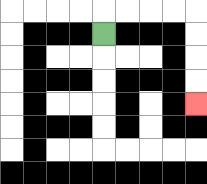{'start': '[4, 1]', 'end': '[8, 4]', 'path_directions': 'U,R,R,R,R,D,D,D,D', 'path_coordinates': '[[4, 1], [4, 0], [5, 0], [6, 0], [7, 0], [8, 0], [8, 1], [8, 2], [8, 3], [8, 4]]'}